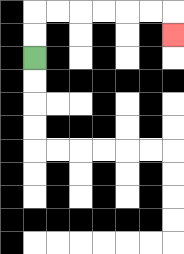{'start': '[1, 2]', 'end': '[7, 1]', 'path_directions': 'U,U,R,R,R,R,R,R,D', 'path_coordinates': '[[1, 2], [1, 1], [1, 0], [2, 0], [3, 0], [4, 0], [5, 0], [6, 0], [7, 0], [7, 1]]'}